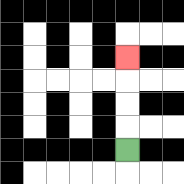{'start': '[5, 6]', 'end': '[5, 2]', 'path_directions': 'U,U,U,U', 'path_coordinates': '[[5, 6], [5, 5], [5, 4], [5, 3], [5, 2]]'}